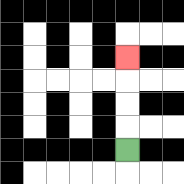{'start': '[5, 6]', 'end': '[5, 2]', 'path_directions': 'U,U,U,U', 'path_coordinates': '[[5, 6], [5, 5], [5, 4], [5, 3], [5, 2]]'}